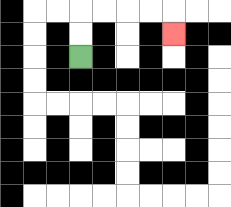{'start': '[3, 2]', 'end': '[7, 1]', 'path_directions': 'U,U,R,R,R,R,D', 'path_coordinates': '[[3, 2], [3, 1], [3, 0], [4, 0], [5, 0], [6, 0], [7, 0], [7, 1]]'}